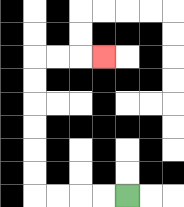{'start': '[5, 8]', 'end': '[4, 2]', 'path_directions': 'L,L,L,L,U,U,U,U,U,U,R,R,R', 'path_coordinates': '[[5, 8], [4, 8], [3, 8], [2, 8], [1, 8], [1, 7], [1, 6], [1, 5], [1, 4], [1, 3], [1, 2], [2, 2], [3, 2], [4, 2]]'}